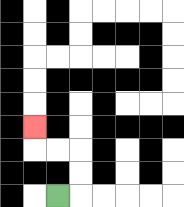{'start': '[2, 8]', 'end': '[1, 5]', 'path_directions': 'R,U,U,L,L,U', 'path_coordinates': '[[2, 8], [3, 8], [3, 7], [3, 6], [2, 6], [1, 6], [1, 5]]'}